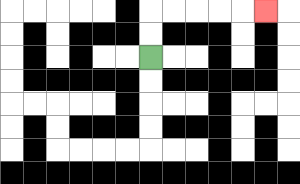{'start': '[6, 2]', 'end': '[11, 0]', 'path_directions': 'U,U,R,R,R,R,R', 'path_coordinates': '[[6, 2], [6, 1], [6, 0], [7, 0], [8, 0], [9, 0], [10, 0], [11, 0]]'}